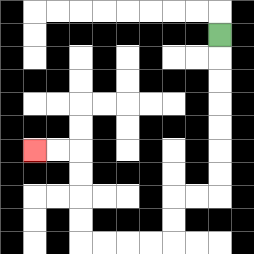{'start': '[9, 1]', 'end': '[1, 6]', 'path_directions': 'D,D,D,D,D,D,D,L,L,D,D,L,L,L,L,U,U,U,U,L,L', 'path_coordinates': '[[9, 1], [9, 2], [9, 3], [9, 4], [9, 5], [9, 6], [9, 7], [9, 8], [8, 8], [7, 8], [7, 9], [7, 10], [6, 10], [5, 10], [4, 10], [3, 10], [3, 9], [3, 8], [3, 7], [3, 6], [2, 6], [1, 6]]'}